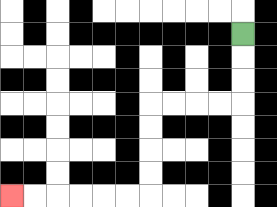{'start': '[10, 1]', 'end': '[0, 8]', 'path_directions': 'D,D,D,L,L,L,L,D,D,D,D,L,L,L,L,L,L', 'path_coordinates': '[[10, 1], [10, 2], [10, 3], [10, 4], [9, 4], [8, 4], [7, 4], [6, 4], [6, 5], [6, 6], [6, 7], [6, 8], [5, 8], [4, 8], [3, 8], [2, 8], [1, 8], [0, 8]]'}